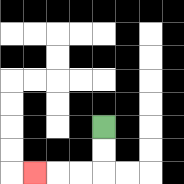{'start': '[4, 5]', 'end': '[1, 7]', 'path_directions': 'D,D,L,L,L', 'path_coordinates': '[[4, 5], [4, 6], [4, 7], [3, 7], [2, 7], [1, 7]]'}